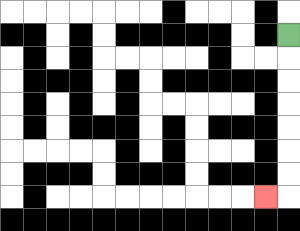{'start': '[12, 1]', 'end': '[11, 8]', 'path_directions': 'D,D,D,D,D,D,D,L', 'path_coordinates': '[[12, 1], [12, 2], [12, 3], [12, 4], [12, 5], [12, 6], [12, 7], [12, 8], [11, 8]]'}